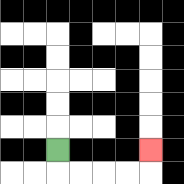{'start': '[2, 6]', 'end': '[6, 6]', 'path_directions': 'D,R,R,R,R,U', 'path_coordinates': '[[2, 6], [2, 7], [3, 7], [4, 7], [5, 7], [6, 7], [6, 6]]'}